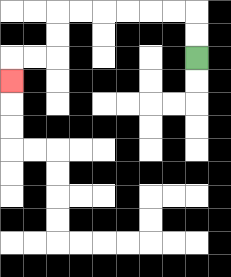{'start': '[8, 2]', 'end': '[0, 3]', 'path_directions': 'U,U,L,L,L,L,L,L,D,D,L,L,D', 'path_coordinates': '[[8, 2], [8, 1], [8, 0], [7, 0], [6, 0], [5, 0], [4, 0], [3, 0], [2, 0], [2, 1], [2, 2], [1, 2], [0, 2], [0, 3]]'}